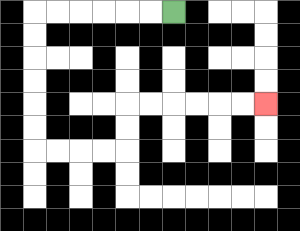{'start': '[7, 0]', 'end': '[11, 4]', 'path_directions': 'L,L,L,L,L,L,D,D,D,D,D,D,R,R,R,R,U,U,R,R,R,R,R,R', 'path_coordinates': '[[7, 0], [6, 0], [5, 0], [4, 0], [3, 0], [2, 0], [1, 0], [1, 1], [1, 2], [1, 3], [1, 4], [1, 5], [1, 6], [2, 6], [3, 6], [4, 6], [5, 6], [5, 5], [5, 4], [6, 4], [7, 4], [8, 4], [9, 4], [10, 4], [11, 4]]'}